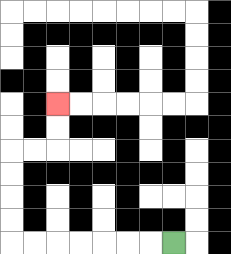{'start': '[7, 10]', 'end': '[2, 4]', 'path_directions': 'L,L,L,L,L,L,L,U,U,U,U,R,R,U,U', 'path_coordinates': '[[7, 10], [6, 10], [5, 10], [4, 10], [3, 10], [2, 10], [1, 10], [0, 10], [0, 9], [0, 8], [0, 7], [0, 6], [1, 6], [2, 6], [2, 5], [2, 4]]'}